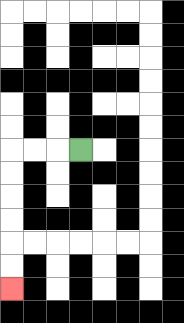{'start': '[3, 6]', 'end': '[0, 12]', 'path_directions': 'L,L,L,D,D,D,D,D,D', 'path_coordinates': '[[3, 6], [2, 6], [1, 6], [0, 6], [0, 7], [0, 8], [0, 9], [0, 10], [0, 11], [0, 12]]'}